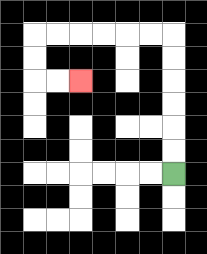{'start': '[7, 7]', 'end': '[3, 3]', 'path_directions': 'U,U,U,U,U,U,L,L,L,L,L,L,D,D,R,R', 'path_coordinates': '[[7, 7], [7, 6], [7, 5], [7, 4], [7, 3], [7, 2], [7, 1], [6, 1], [5, 1], [4, 1], [3, 1], [2, 1], [1, 1], [1, 2], [1, 3], [2, 3], [3, 3]]'}